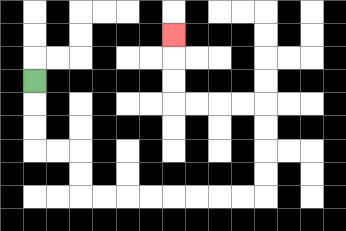{'start': '[1, 3]', 'end': '[7, 1]', 'path_directions': 'D,D,D,R,R,D,D,R,R,R,R,R,R,R,R,U,U,U,U,L,L,L,L,U,U,U', 'path_coordinates': '[[1, 3], [1, 4], [1, 5], [1, 6], [2, 6], [3, 6], [3, 7], [3, 8], [4, 8], [5, 8], [6, 8], [7, 8], [8, 8], [9, 8], [10, 8], [11, 8], [11, 7], [11, 6], [11, 5], [11, 4], [10, 4], [9, 4], [8, 4], [7, 4], [7, 3], [7, 2], [7, 1]]'}